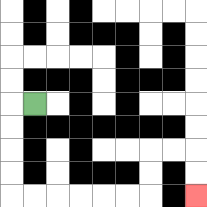{'start': '[1, 4]', 'end': '[8, 8]', 'path_directions': 'L,D,D,D,D,R,R,R,R,R,R,U,U,R,R,D,D', 'path_coordinates': '[[1, 4], [0, 4], [0, 5], [0, 6], [0, 7], [0, 8], [1, 8], [2, 8], [3, 8], [4, 8], [5, 8], [6, 8], [6, 7], [6, 6], [7, 6], [8, 6], [8, 7], [8, 8]]'}